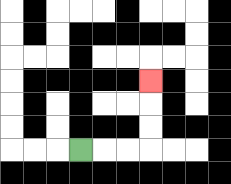{'start': '[3, 6]', 'end': '[6, 3]', 'path_directions': 'R,R,R,U,U,U', 'path_coordinates': '[[3, 6], [4, 6], [5, 6], [6, 6], [6, 5], [6, 4], [6, 3]]'}